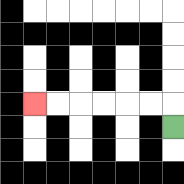{'start': '[7, 5]', 'end': '[1, 4]', 'path_directions': 'U,L,L,L,L,L,L', 'path_coordinates': '[[7, 5], [7, 4], [6, 4], [5, 4], [4, 4], [3, 4], [2, 4], [1, 4]]'}